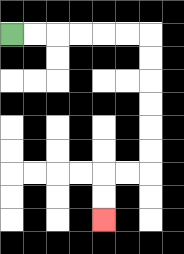{'start': '[0, 1]', 'end': '[4, 9]', 'path_directions': 'R,R,R,R,R,R,D,D,D,D,D,D,L,L,D,D', 'path_coordinates': '[[0, 1], [1, 1], [2, 1], [3, 1], [4, 1], [5, 1], [6, 1], [6, 2], [6, 3], [6, 4], [6, 5], [6, 6], [6, 7], [5, 7], [4, 7], [4, 8], [4, 9]]'}